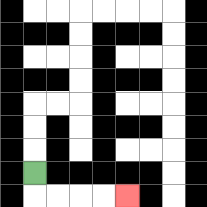{'start': '[1, 7]', 'end': '[5, 8]', 'path_directions': 'D,R,R,R,R', 'path_coordinates': '[[1, 7], [1, 8], [2, 8], [3, 8], [4, 8], [5, 8]]'}